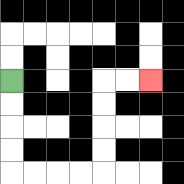{'start': '[0, 3]', 'end': '[6, 3]', 'path_directions': 'D,D,D,D,R,R,R,R,U,U,U,U,R,R', 'path_coordinates': '[[0, 3], [0, 4], [0, 5], [0, 6], [0, 7], [1, 7], [2, 7], [3, 7], [4, 7], [4, 6], [4, 5], [4, 4], [4, 3], [5, 3], [6, 3]]'}